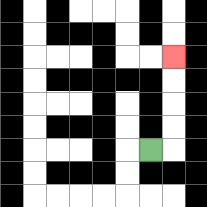{'start': '[6, 6]', 'end': '[7, 2]', 'path_directions': 'R,U,U,U,U', 'path_coordinates': '[[6, 6], [7, 6], [7, 5], [7, 4], [7, 3], [7, 2]]'}